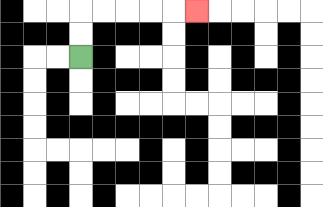{'start': '[3, 2]', 'end': '[8, 0]', 'path_directions': 'U,U,R,R,R,R,R', 'path_coordinates': '[[3, 2], [3, 1], [3, 0], [4, 0], [5, 0], [6, 0], [7, 0], [8, 0]]'}